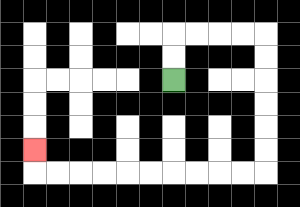{'start': '[7, 3]', 'end': '[1, 6]', 'path_directions': 'U,U,R,R,R,R,D,D,D,D,D,D,L,L,L,L,L,L,L,L,L,L,U', 'path_coordinates': '[[7, 3], [7, 2], [7, 1], [8, 1], [9, 1], [10, 1], [11, 1], [11, 2], [11, 3], [11, 4], [11, 5], [11, 6], [11, 7], [10, 7], [9, 7], [8, 7], [7, 7], [6, 7], [5, 7], [4, 7], [3, 7], [2, 7], [1, 7], [1, 6]]'}